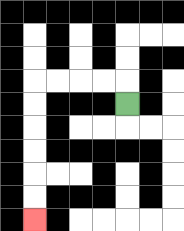{'start': '[5, 4]', 'end': '[1, 9]', 'path_directions': 'U,L,L,L,L,D,D,D,D,D,D', 'path_coordinates': '[[5, 4], [5, 3], [4, 3], [3, 3], [2, 3], [1, 3], [1, 4], [1, 5], [1, 6], [1, 7], [1, 8], [1, 9]]'}